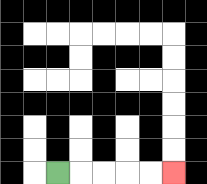{'start': '[2, 7]', 'end': '[7, 7]', 'path_directions': 'R,R,R,R,R', 'path_coordinates': '[[2, 7], [3, 7], [4, 7], [5, 7], [6, 7], [7, 7]]'}